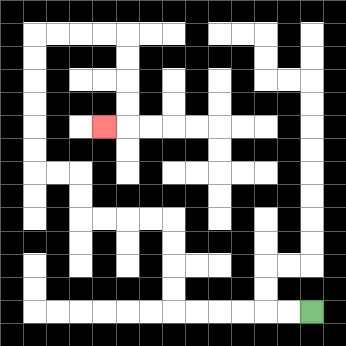{'start': '[13, 13]', 'end': '[4, 5]', 'path_directions': 'L,L,L,L,L,L,U,U,U,U,L,L,L,L,U,U,L,L,U,U,U,U,U,U,R,R,R,R,D,D,D,D,L', 'path_coordinates': '[[13, 13], [12, 13], [11, 13], [10, 13], [9, 13], [8, 13], [7, 13], [7, 12], [7, 11], [7, 10], [7, 9], [6, 9], [5, 9], [4, 9], [3, 9], [3, 8], [3, 7], [2, 7], [1, 7], [1, 6], [1, 5], [1, 4], [1, 3], [1, 2], [1, 1], [2, 1], [3, 1], [4, 1], [5, 1], [5, 2], [5, 3], [5, 4], [5, 5], [4, 5]]'}